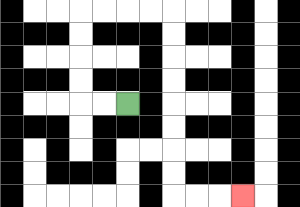{'start': '[5, 4]', 'end': '[10, 8]', 'path_directions': 'L,L,U,U,U,U,R,R,R,R,D,D,D,D,D,D,D,D,R,R,R', 'path_coordinates': '[[5, 4], [4, 4], [3, 4], [3, 3], [3, 2], [3, 1], [3, 0], [4, 0], [5, 0], [6, 0], [7, 0], [7, 1], [7, 2], [7, 3], [7, 4], [7, 5], [7, 6], [7, 7], [7, 8], [8, 8], [9, 8], [10, 8]]'}